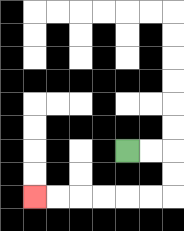{'start': '[5, 6]', 'end': '[1, 8]', 'path_directions': 'R,R,D,D,L,L,L,L,L,L', 'path_coordinates': '[[5, 6], [6, 6], [7, 6], [7, 7], [7, 8], [6, 8], [5, 8], [4, 8], [3, 8], [2, 8], [1, 8]]'}